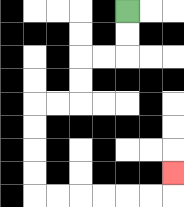{'start': '[5, 0]', 'end': '[7, 7]', 'path_directions': 'D,D,L,L,D,D,L,L,D,D,D,D,R,R,R,R,R,R,U', 'path_coordinates': '[[5, 0], [5, 1], [5, 2], [4, 2], [3, 2], [3, 3], [3, 4], [2, 4], [1, 4], [1, 5], [1, 6], [1, 7], [1, 8], [2, 8], [3, 8], [4, 8], [5, 8], [6, 8], [7, 8], [7, 7]]'}